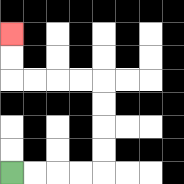{'start': '[0, 7]', 'end': '[0, 1]', 'path_directions': 'R,R,R,R,U,U,U,U,L,L,L,L,U,U', 'path_coordinates': '[[0, 7], [1, 7], [2, 7], [3, 7], [4, 7], [4, 6], [4, 5], [4, 4], [4, 3], [3, 3], [2, 3], [1, 3], [0, 3], [0, 2], [0, 1]]'}